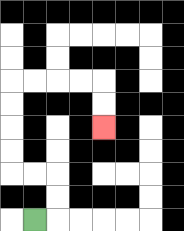{'start': '[1, 9]', 'end': '[4, 5]', 'path_directions': 'R,U,U,L,L,U,U,U,U,R,R,R,R,D,D', 'path_coordinates': '[[1, 9], [2, 9], [2, 8], [2, 7], [1, 7], [0, 7], [0, 6], [0, 5], [0, 4], [0, 3], [1, 3], [2, 3], [3, 3], [4, 3], [4, 4], [4, 5]]'}